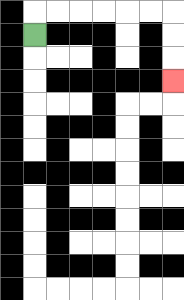{'start': '[1, 1]', 'end': '[7, 3]', 'path_directions': 'U,R,R,R,R,R,R,D,D,D', 'path_coordinates': '[[1, 1], [1, 0], [2, 0], [3, 0], [4, 0], [5, 0], [6, 0], [7, 0], [7, 1], [7, 2], [7, 3]]'}